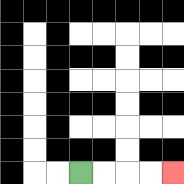{'start': '[3, 7]', 'end': '[7, 7]', 'path_directions': 'R,R,R,R', 'path_coordinates': '[[3, 7], [4, 7], [5, 7], [6, 7], [7, 7]]'}